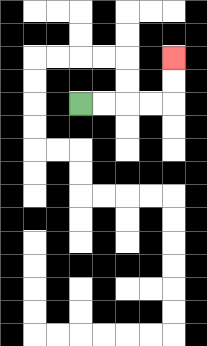{'start': '[3, 4]', 'end': '[7, 2]', 'path_directions': 'R,R,R,R,U,U', 'path_coordinates': '[[3, 4], [4, 4], [5, 4], [6, 4], [7, 4], [7, 3], [7, 2]]'}